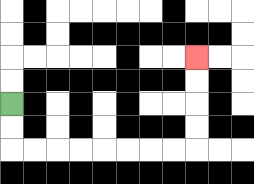{'start': '[0, 4]', 'end': '[8, 2]', 'path_directions': 'D,D,R,R,R,R,R,R,R,R,U,U,U,U', 'path_coordinates': '[[0, 4], [0, 5], [0, 6], [1, 6], [2, 6], [3, 6], [4, 6], [5, 6], [6, 6], [7, 6], [8, 6], [8, 5], [8, 4], [8, 3], [8, 2]]'}